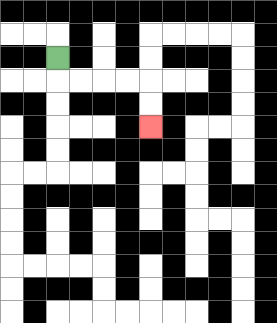{'start': '[2, 2]', 'end': '[6, 5]', 'path_directions': 'D,R,R,R,R,D,D', 'path_coordinates': '[[2, 2], [2, 3], [3, 3], [4, 3], [5, 3], [6, 3], [6, 4], [6, 5]]'}